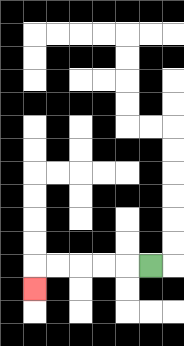{'start': '[6, 11]', 'end': '[1, 12]', 'path_directions': 'L,L,L,L,L,D', 'path_coordinates': '[[6, 11], [5, 11], [4, 11], [3, 11], [2, 11], [1, 11], [1, 12]]'}